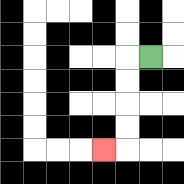{'start': '[6, 2]', 'end': '[4, 6]', 'path_directions': 'L,D,D,D,D,L', 'path_coordinates': '[[6, 2], [5, 2], [5, 3], [5, 4], [5, 5], [5, 6], [4, 6]]'}